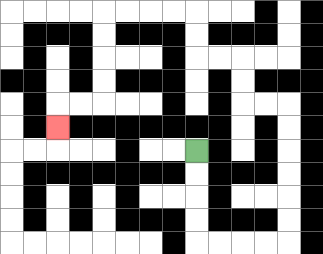{'start': '[8, 6]', 'end': '[2, 5]', 'path_directions': 'D,D,D,D,R,R,R,R,U,U,U,U,U,U,L,L,U,U,L,L,U,U,L,L,L,L,D,D,D,D,L,L,D', 'path_coordinates': '[[8, 6], [8, 7], [8, 8], [8, 9], [8, 10], [9, 10], [10, 10], [11, 10], [12, 10], [12, 9], [12, 8], [12, 7], [12, 6], [12, 5], [12, 4], [11, 4], [10, 4], [10, 3], [10, 2], [9, 2], [8, 2], [8, 1], [8, 0], [7, 0], [6, 0], [5, 0], [4, 0], [4, 1], [4, 2], [4, 3], [4, 4], [3, 4], [2, 4], [2, 5]]'}